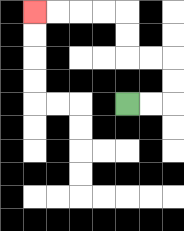{'start': '[5, 4]', 'end': '[1, 0]', 'path_directions': 'R,R,U,U,L,L,U,U,L,L,L,L', 'path_coordinates': '[[5, 4], [6, 4], [7, 4], [7, 3], [7, 2], [6, 2], [5, 2], [5, 1], [5, 0], [4, 0], [3, 0], [2, 0], [1, 0]]'}